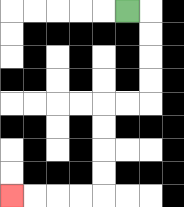{'start': '[5, 0]', 'end': '[0, 8]', 'path_directions': 'R,D,D,D,D,L,L,D,D,D,D,L,L,L,L', 'path_coordinates': '[[5, 0], [6, 0], [6, 1], [6, 2], [6, 3], [6, 4], [5, 4], [4, 4], [4, 5], [4, 6], [4, 7], [4, 8], [3, 8], [2, 8], [1, 8], [0, 8]]'}